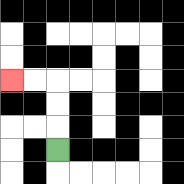{'start': '[2, 6]', 'end': '[0, 3]', 'path_directions': 'U,U,U,L,L', 'path_coordinates': '[[2, 6], [2, 5], [2, 4], [2, 3], [1, 3], [0, 3]]'}